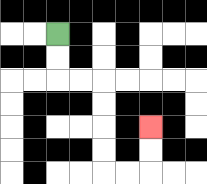{'start': '[2, 1]', 'end': '[6, 5]', 'path_directions': 'D,D,R,R,D,D,D,D,R,R,U,U', 'path_coordinates': '[[2, 1], [2, 2], [2, 3], [3, 3], [4, 3], [4, 4], [4, 5], [4, 6], [4, 7], [5, 7], [6, 7], [6, 6], [6, 5]]'}